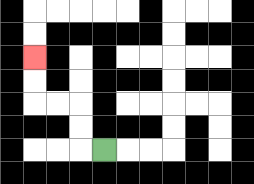{'start': '[4, 6]', 'end': '[1, 2]', 'path_directions': 'L,U,U,L,L,U,U', 'path_coordinates': '[[4, 6], [3, 6], [3, 5], [3, 4], [2, 4], [1, 4], [1, 3], [1, 2]]'}